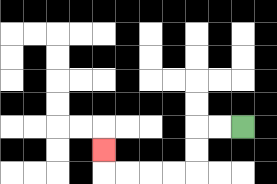{'start': '[10, 5]', 'end': '[4, 6]', 'path_directions': 'L,L,D,D,L,L,L,L,U', 'path_coordinates': '[[10, 5], [9, 5], [8, 5], [8, 6], [8, 7], [7, 7], [6, 7], [5, 7], [4, 7], [4, 6]]'}